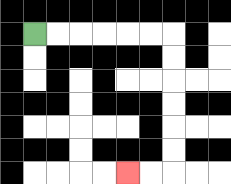{'start': '[1, 1]', 'end': '[5, 7]', 'path_directions': 'R,R,R,R,R,R,D,D,D,D,D,D,L,L', 'path_coordinates': '[[1, 1], [2, 1], [3, 1], [4, 1], [5, 1], [6, 1], [7, 1], [7, 2], [7, 3], [7, 4], [7, 5], [7, 6], [7, 7], [6, 7], [5, 7]]'}